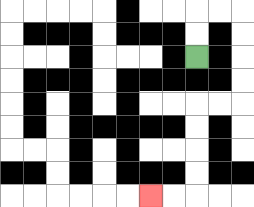{'start': '[8, 2]', 'end': '[6, 8]', 'path_directions': 'U,U,R,R,D,D,D,D,L,L,D,D,D,D,L,L', 'path_coordinates': '[[8, 2], [8, 1], [8, 0], [9, 0], [10, 0], [10, 1], [10, 2], [10, 3], [10, 4], [9, 4], [8, 4], [8, 5], [8, 6], [8, 7], [8, 8], [7, 8], [6, 8]]'}